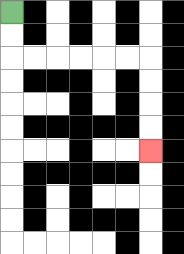{'start': '[0, 0]', 'end': '[6, 6]', 'path_directions': 'D,D,R,R,R,R,R,R,D,D,D,D', 'path_coordinates': '[[0, 0], [0, 1], [0, 2], [1, 2], [2, 2], [3, 2], [4, 2], [5, 2], [6, 2], [6, 3], [6, 4], [6, 5], [6, 6]]'}